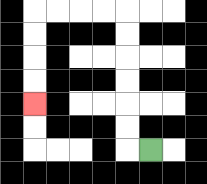{'start': '[6, 6]', 'end': '[1, 4]', 'path_directions': 'L,U,U,U,U,U,U,L,L,L,L,D,D,D,D', 'path_coordinates': '[[6, 6], [5, 6], [5, 5], [5, 4], [5, 3], [5, 2], [5, 1], [5, 0], [4, 0], [3, 0], [2, 0], [1, 0], [1, 1], [1, 2], [1, 3], [1, 4]]'}